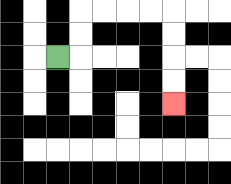{'start': '[2, 2]', 'end': '[7, 4]', 'path_directions': 'R,U,U,R,R,R,R,D,D,D,D', 'path_coordinates': '[[2, 2], [3, 2], [3, 1], [3, 0], [4, 0], [5, 0], [6, 0], [7, 0], [7, 1], [7, 2], [7, 3], [7, 4]]'}